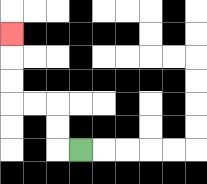{'start': '[3, 6]', 'end': '[0, 1]', 'path_directions': 'L,U,U,L,L,U,U,U', 'path_coordinates': '[[3, 6], [2, 6], [2, 5], [2, 4], [1, 4], [0, 4], [0, 3], [0, 2], [0, 1]]'}